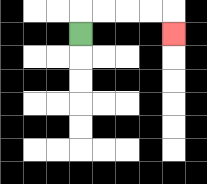{'start': '[3, 1]', 'end': '[7, 1]', 'path_directions': 'U,R,R,R,R,D', 'path_coordinates': '[[3, 1], [3, 0], [4, 0], [5, 0], [6, 0], [7, 0], [7, 1]]'}